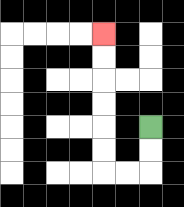{'start': '[6, 5]', 'end': '[4, 1]', 'path_directions': 'D,D,L,L,U,U,U,U,U,U', 'path_coordinates': '[[6, 5], [6, 6], [6, 7], [5, 7], [4, 7], [4, 6], [4, 5], [4, 4], [4, 3], [4, 2], [4, 1]]'}